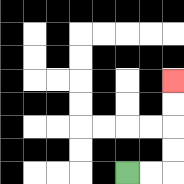{'start': '[5, 7]', 'end': '[7, 3]', 'path_directions': 'R,R,U,U,U,U', 'path_coordinates': '[[5, 7], [6, 7], [7, 7], [7, 6], [7, 5], [7, 4], [7, 3]]'}